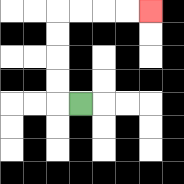{'start': '[3, 4]', 'end': '[6, 0]', 'path_directions': 'L,U,U,U,U,R,R,R,R', 'path_coordinates': '[[3, 4], [2, 4], [2, 3], [2, 2], [2, 1], [2, 0], [3, 0], [4, 0], [5, 0], [6, 0]]'}